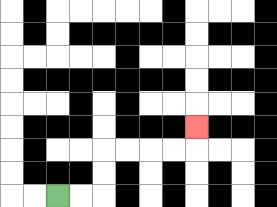{'start': '[2, 8]', 'end': '[8, 5]', 'path_directions': 'R,R,U,U,R,R,R,R,U', 'path_coordinates': '[[2, 8], [3, 8], [4, 8], [4, 7], [4, 6], [5, 6], [6, 6], [7, 6], [8, 6], [8, 5]]'}